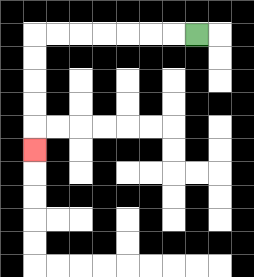{'start': '[8, 1]', 'end': '[1, 6]', 'path_directions': 'L,L,L,L,L,L,L,D,D,D,D,D', 'path_coordinates': '[[8, 1], [7, 1], [6, 1], [5, 1], [4, 1], [3, 1], [2, 1], [1, 1], [1, 2], [1, 3], [1, 4], [1, 5], [1, 6]]'}